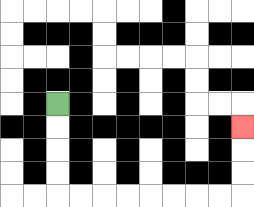{'start': '[2, 4]', 'end': '[10, 5]', 'path_directions': 'D,D,D,D,R,R,R,R,R,R,R,R,U,U,U', 'path_coordinates': '[[2, 4], [2, 5], [2, 6], [2, 7], [2, 8], [3, 8], [4, 8], [5, 8], [6, 8], [7, 8], [8, 8], [9, 8], [10, 8], [10, 7], [10, 6], [10, 5]]'}